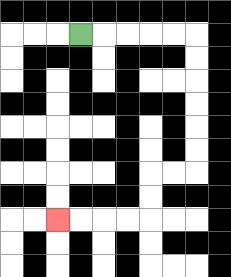{'start': '[3, 1]', 'end': '[2, 9]', 'path_directions': 'R,R,R,R,R,D,D,D,D,D,D,L,L,D,D,L,L,L,L', 'path_coordinates': '[[3, 1], [4, 1], [5, 1], [6, 1], [7, 1], [8, 1], [8, 2], [8, 3], [8, 4], [8, 5], [8, 6], [8, 7], [7, 7], [6, 7], [6, 8], [6, 9], [5, 9], [4, 9], [3, 9], [2, 9]]'}